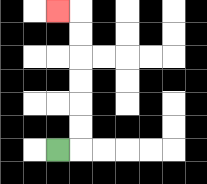{'start': '[2, 6]', 'end': '[2, 0]', 'path_directions': 'R,U,U,U,U,U,U,L', 'path_coordinates': '[[2, 6], [3, 6], [3, 5], [3, 4], [3, 3], [3, 2], [3, 1], [3, 0], [2, 0]]'}